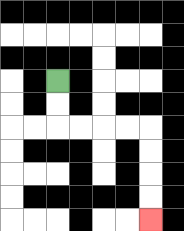{'start': '[2, 3]', 'end': '[6, 9]', 'path_directions': 'D,D,R,R,R,R,D,D,D,D', 'path_coordinates': '[[2, 3], [2, 4], [2, 5], [3, 5], [4, 5], [5, 5], [6, 5], [6, 6], [6, 7], [6, 8], [6, 9]]'}